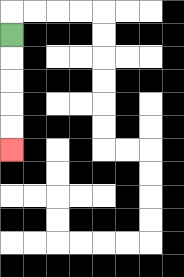{'start': '[0, 1]', 'end': '[0, 6]', 'path_directions': 'D,D,D,D,D', 'path_coordinates': '[[0, 1], [0, 2], [0, 3], [0, 4], [0, 5], [0, 6]]'}